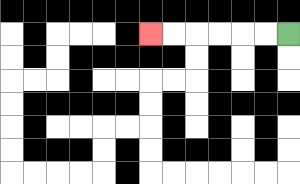{'start': '[12, 1]', 'end': '[6, 1]', 'path_directions': 'L,L,L,L,L,L', 'path_coordinates': '[[12, 1], [11, 1], [10, 1], [9, 1], [8, 1], [7, 1], [6, 1]]'}